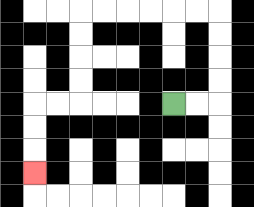{'start': '[7, 4]', 'end': '[1, 7]', 'path_directions': 'R,R,U,U,U,U,L,L,L,L,L,L,D,D,D,D,L,L,D,D,D', 'path_coordinates': '[[7, 4], [8, 4], [9, 4], [9, 3], [9, 2], [9, 1], [9, 0], [8, 0], [7, 0], [6, 0], [5, 0], [4, 0], [3, 0], [3, 1], [3, 2], [3, 3], [3, 4], [2, 4], [1, 4], [1, 5], [1, 6], [1, 7]]'}